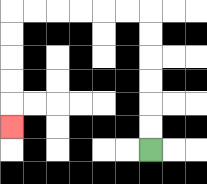{'start': '[6, 6]', 'end': '[0, 5]', 'path_directions': 'U,U,U,U,U,U,L,L,L,L,L,L,D,D,D,D,D', 'path_coordinates': '[[6, 6], [6, 5], [6, 4], [6, 3], [6, 2], [6, 1], [6, 0], [5, 0], [4, 0], [3, 0], [2, 0], [1, 0], [0, 0], [0, 1], [0, 2], [0, 3], [0, 4], [0, 5]]'}